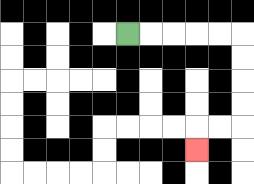{'start': '[5, 1]', 'end': '[8, 6]', 'path_directions': 'R,R,R,R,R,D,D,D,D,L,L,D', 'path_coordinates': '[[5, 1], [6, 1], [7, 1], [8, 1], [9, 1], [10, 1], [10, 2], [10, 3], [10, 4], [10, 5], [9, 5], [8, 5], [8, 6]]'}